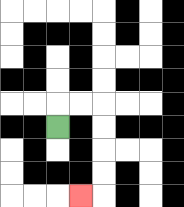{'start': '[2, 5]', 'end': '[3, 8]', 'path_directions': 'U,R,R,D,D,D,D,L', 'path_coordinates': '[[2, 5], [2, 4], [3, 4], [4, 4], [4, 5], [4, 6], [4, 7], [4, 8], [3, 8]]'}